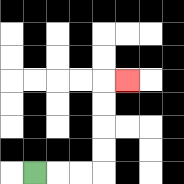{'start': '[1, 7]', 'end': '[5, 3]', 'path_directions': 'R,R,R,U,U,U,U,R', 'path_coordinates': '[[1, 7], [2, 7], [3, 7], [4, 7], [4, 6], [4, 5], [4, 4], [4, 3], [5, 3]]'}